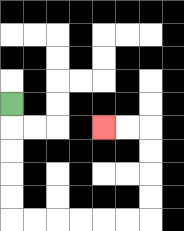{'start': '[0, 4]', 'end': '[4, 5]', 'path_directions': 'D,D,D,D,D,R,R,R,R,R,R,U,U,U,U,L,L', 'path_coordinates': '[[0, 4], [0, 5], [0, 6], [0, 7], [0, 8], [0, 9], [1, 9], [2, 9], [3, 9], [4, 9], [5, 9], [6, 9], [6, 8], [6, 7], [6, 6], [6, 5], [5, 5], [4, 5]]'}